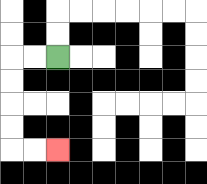{'start': '[2, 2]', 'end': '[2, 6]', 'path_directions': 'L,L,D,D,D,D,R,R', 'path_coordinates': '[[2, 2], [1, 2], [0, 2], [0, 3], [0, 4], [0, 5], [0, 6], [1, 6], [2, 6]]'}